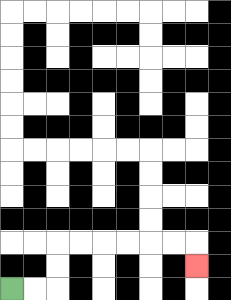{'start': '[0, 12]', 'end': '[8, 11]', 'path_directions': 'R,R,U,U,R,R,R,R,R,R,D', 'path_coordinates': '[[0, 12], [1, 12], [2, 12], [2, 11], [2, 10], [3, 10], [4, 10], [5, 10], [6, 10], [7, 10], [8, 10], [8, 11]]'}